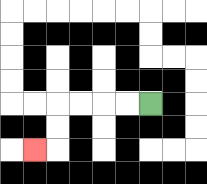{'start': '[6, 4]', 'end': '[1, 6]', 'path_directions': 'L,L,L,L,D,D,L', 'path_coordinates': '[[6, 4], [5, 4], [4, 4], [3, 4], [2, 4], [2, 5], [2, 6], [1, 6]]'}